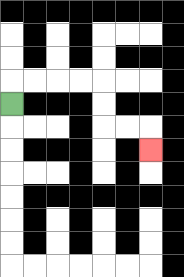{'start': '[0, 4]', 'end': '[6, 6]', 'path_directions': 'U,R,R,R,R,D,D,R,R,D', 'path_coordinates': '[[0, 4], [0, 3], [1, 3], [2, 3], [3, 3], [4, 3], [4, 4], [4, 5], [5, 5], [6, 5], [6, 6]]'}